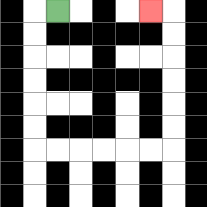{'start': '[2, 0]', 'end': '[6, 0]', 'path_directions': 'L,D,D,D,D,D,D,R,R,R,R,R,R,U,U,U,U,U,U,L', 'path_coordinates': '[[2, 0], [1, 0], [1, 1], [1, 2], [1, 3], [1, 4], [1, 5], [1, 6], [2, 6], [3, 6], [4, 6], [5, 6], [6, 6], [7, 6], [7, 5], [7, 4], [7, 3], [7, 2], [7, 1], [7, 0], [6, 0]]'}